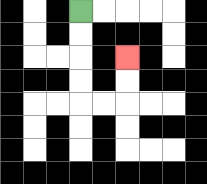{'start': '[3, 0]', 'end': '[5, 2]', 'path_directions': 'D,D,D,D,R,R,U,U', 'path_coordinates': '[[3, 0], [3, 1], [3, 2], [3, 3], [3, 4], [4, 4], [5, 4], [5, 3], [5, 2]]'}